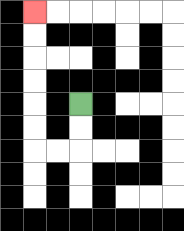{'start': '[3, 4]', 'end': '[1, 0]', 'path_directions': 'D,D,L,L,U,U,U,U,U,U', 'path_coordinates': '[[3, 4], [3, 5], [3, 6], [2, 6], [1, 6], [1, 5], [1, 4], [1, 3], [1, 2], [1, 1], [1, 0]]'}